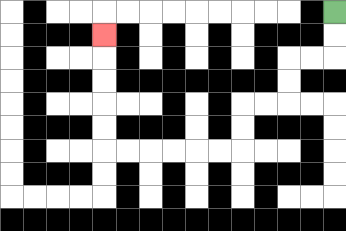{'start': '[14, 0]', 'end': '[4, 1]', 'path_directions': 'D,D,L,L,D,D,L,L,D,D,L,L,L,L,L,L,U,U,U,U,U', 'path_coordinates': '[[14, 0], [14, 1], [14, 2], [13, 2], [12, 2], [12, 3], [12, 4], [11, 4], [10, 4], [10, 5], [10, 6], [9, 6], [8, 6], [7, 6], [6, 6], [5, 6], [4, 6], [4, 5], [4, 4], [4, 3], [4, 2], [4, 1]]'}